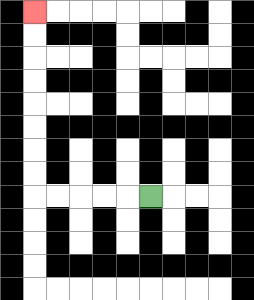{'start': '[6, 8]', 'end': '[1, 0]', 'path_directions': 'L,L,L,L,L,U,U,U,U,U,U,U,U', 'path_coordinates': '[[6, 8], [5, 8], [4, 8], [3, 8], [2, 8], [1, 8], [1, 7], [1, 6], [1, 5], [1, 4], [1, 3], [1, 2], [1, 1], [1, 0]]'}